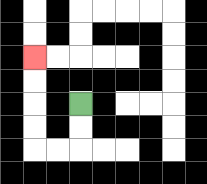{'start': '[3, 4]', 'end': '[1, 2]', 'path_directions': 'D,D,L,L,U,U,U,U', 'path_coordinates': '[[3, 4], [3, 5], [3, 6], [2, 6], [1, 6], [1, 5], [1, 4], [1, 3], [1, 2]]'}